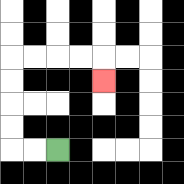{'start': '[2, 6]', 'end': '[4, 3]', 'path_directions': 'L,L,U,U,U,U,R,R,R,R,D', 'path_coordinates': '[[2, 6], [1, 6], [0, 6], [0, 5], [0, 4], [0, 3], [0, 2], [1, 2], [2, 2], [3, 2], [4, 2], [4, 3]]'}